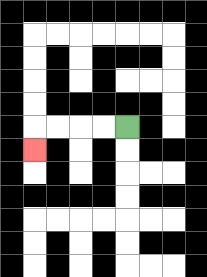{'start': '[5, 5]', 'end': '[1, 6]', 'path_directions': 'L,L,L,L,D', 'path_coordinates': '[[5, 5], [4, 5], [3, 5], [2, 5], [1, 5], [1, 6]]'}